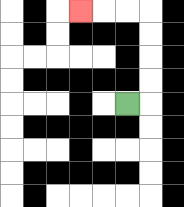{'start': '[5, 4]', 'end': '[3, 0]', 'path_directions': 'R,U,U,U,U,L,L,L', 'path_coordinates': '[[5, 4], [6, 4], [6, 3], [6, 2], [6, 1], [6, 0], [5, 0], [4, 0], [3, 0]]'}